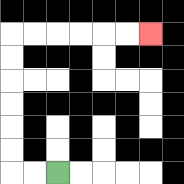{'start': '[2, 7]', 'end': '[6, 1]', 'path_directions': 'L,L,U,U,U,U,U,U,R,R,R,R,R,R', 'path_coordinates': '[[2, 7], [1, 7], [0, 7], [0, 6], [0, 5], [0, 4], [0, 3], [0, 2], [0, 1], [1, 1], [2, 1], [3, 1], [4, 1], [5, 1], [6, 1]]'}